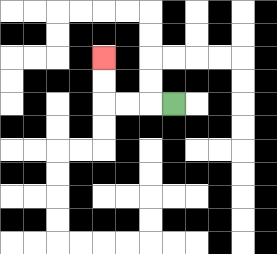{'start': '[7, 4]', 'end': '[4, 2]', 'path_directions': 'L,L,L,U,U', 'path_coordinates': '[[7, 4], [6, 4], [5, 4], [4, 4], [4, 3], [4, 2]]'}